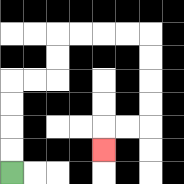{'start': '[0, 7]', 'end': '[4, 6]', 'path_directions': 'U,U,U,U,R,R,U,U,R,R,R,R,D,D,D,D,L,L,D', 'path_coordinates': '[[0, 7], [0, 6], [0, 5], [0, 4], [0, 3], [1, 3], [2, 3], [2, 2], [2, 1], [3, 1], [4, 1], [5, 1], [6, 1], [6, 2], [6, 3], [6, 4], [6, 5], [5, 5], [4, 5], [4, 6]]'}